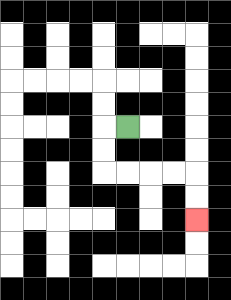{'start': '[5, 5]', 'end': '[8, 9]', 'path_directions': 'L,D,D,R,R,R,R,D,D', 'path_coordinates': '[[5, 5], [4, 5], [4, 6], [4, 7], [5, 7], [6, 7], [7, 7], [8, 7], [8, 8], [8, 9]]'}